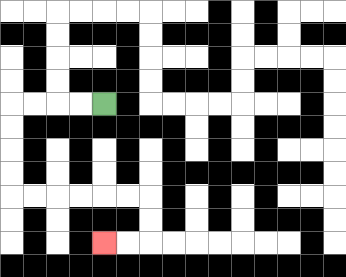{'start': '[4, 4]', 'end': '[4, 10]', 'path_directions': 'L,L,L,L,D,D,D,D,R,R,R,R,R,R,D,D,L,L', 'path_coordinates': '[[4, 4], [3, 4], [2, 4], [1, 4], [0, 4], [0, 5], [0, 6], [0, 7], [0, 8], [1, 8], [2, 8], [3, 8], [4, 8], [5, 8], [6, 8], [6, 9], [6, 10], [5, 10], [4, 10]]'}